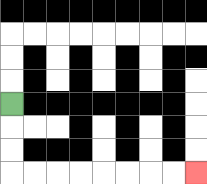{'start': '[0, 4]', 'end': '[8, 7]', 'path_directions': 'D,D,D,R,R,R,R,R,R,R,R', 'path_coordinates': '[[0, 4], [0, 5], [0, 6], [0, 7], [1, 7], [2, 7], [3, 7], [4, 7], [5, 7], [6, 7], [7, 7], [8, 7]]'}